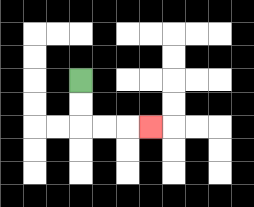{'start': '[3, 3]', 'end': '[6, 5]', 'path_directions': 'D,D,R,R,R', 'path_coordinates': '[[3, 3], [3, 4], [3, 5], [4, 5], [5, 5], [6, 5]]'}